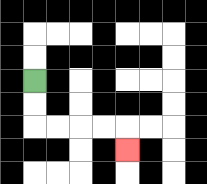{'start': '[1, 3]', 'end': '[5, 6]', 'path_directions': 'D,D,R,R,R,R,D', 'path_coordinates': '[[1, 3], [1, 4], [1, 5], [2, 5], [3, 5], [4, 5], [5, 5], [5, 6]]'}